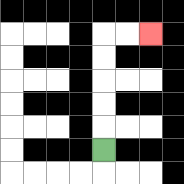{'start': '[4, 6]', 'end': '[6, 1]', 'path_directions': 'U,U,U,U,U,R,R', 'path_coordinates': '[[4, 6], [4, 5], [4, 4], [4, 3], [4, 2], [4, 1], [5, 1], [6, 1]]'}